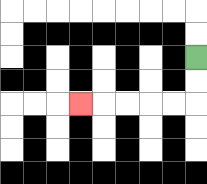{'start': '[8, 2]', 'end': '[3, 4]', 'path_directions': 'D,D,L,L,L,L,L', 'path_coordinates': '[[8, 2], [8, 3], [8, 4], [7, 4], [6, 4], [5, 4], [4, 4], [3, 4]]'}